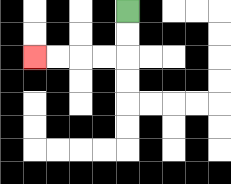{'start': '[5, 0]', 'end': '[1, 2]', 'path_directions': 'D,D,L,L,L,L', 'path_coordinates': '[[5, 0], [5, 1], [5, 2], [4, 2], [3, 2], [2, 2], [1, 2]]'}